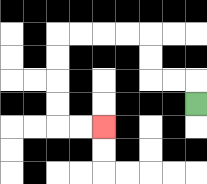{'start': '[8, 4]', 'end': '[4, 5]', 'path_directions': 'U,L,L,U,U,L,L,L,L,D,D,D,D,R,R', 'path_coordinates': '[[8, 4], [8, 3], [7, 3], [6, 3], [6, 2], [6, 1], [5, 1], [4, 1], [3, 1], [2, 1], [2, 2], [2, 3], [2, 4], [2, 5], [3, 5], [4, 5]]'}